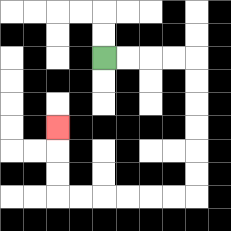{'start': '[4, 2]', 'end': '[2, 5]', 'path_directions': 'R,R,R,R,D,D,D,D,D,D,L,L,L,L,L,L,U,U,U', 'path_coordinates': '[[4, 2], [5, 2], [6, 2], [7, 2], [8, 2], [8, 3], [8, 4], [8, 5], [8, 6], [8, 7], [8, 8], [7, 8], [6, 8], [5, 8], [4, 8], [3, 8], [2, 8], [2, 7], [2, 6], [2, 5]]'}